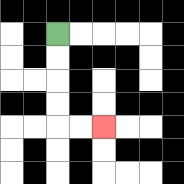{'start': '[2, 1]', 'end': '[4, 5]', 'path_directions': 'D,D,D,D,R,R', 'path_coordinates': '[[2, 1], [2, 2], [2, 3], [2, 4], [2, 5], [3, 5], [4, 5]]'}